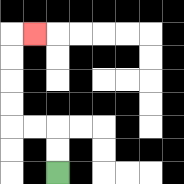{'start': '[2, 7]', 'end': '[1, 1]', 'path_directions': 'U,U,L,L,U,U,U,U,R', 'path_coordinates': '[[2, 7], [2, 6], [2, 5], [1, 5], [0, 5], [0, 4], [0, 3], [0, 2], [0, 1], [1, 1]]'}